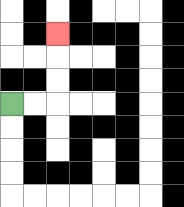{'start': '[0, 4]', 'end': '[2, 1]', 'path_directions': 'R,R,U,U,U', 'path_coordinates': '[[0, 4], [1, 4], [2, 4], [2, 3], [2, 2], [2, 1]]'}